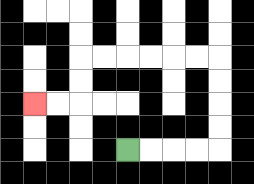{'start': '[5, 6]', 'end': '[1, 4]', 'path_directions': 'R,R,R,R,U,U,U,U,L,L,L,L,L,L,D,D,L,L', 'path_coordinates': '[[5, 6], [6, 6], [7, 6], [8, 6], [9, 6], [9, 5], [9, 4], [9, 3], [9, 2], [8, 2], [7, 2], [6, 2], [5, 2], [4, 2], [3, 2], [3, 3], [3, 4], [2, 4], [1, 4]]'}